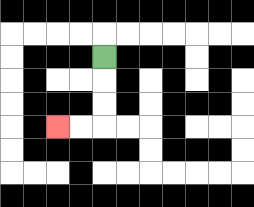{'start': '[4, 2]', 'end': '[2, 5]', 'path_directions': 'D,D,D,L,L', 'path_coordinates': '[[4, 2], [4, 3], [4, 4], [4, 5], [3, 5], [2, 5]]'}